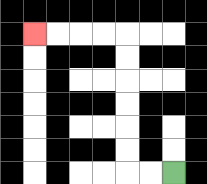{'start': '[7, 7]', 'end': '[1, 1]', 'path_directions': 'L,L,U,U,U,U,U,U,L,L,L,L', 'path_coordinates': '[[7, 7], [6, 7], [5, 7], [5, 6], [5, 5], [5, 4], [5, 3], [5, 2], [5, 1], [4, 1], [3, 1], [2, 1], [1, 1]]'}